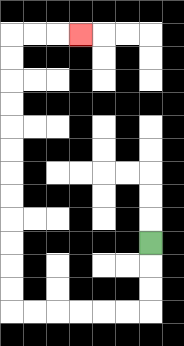{'start': '[6, 10]', 'end': '[3, 1]', 'path_directions': 'D,D,D,L,L,L,L,L,L,U,U,U,U,U,U,U,U,U,U,U,U,R,R,R', 'path_coordinates': '[[6, 10], [6, 11], [6, 12], [6, 13], [5, 13], [4, 13], [3, 13], [2, 13], [1, 13], [0, 13], [0, 12], [0, 11], [0, 10], [0, 9], [0, 8], [0, 7], [0, 6], [0, 5], [0, 4], [0, 3], [0, 2], [0, 1], [1, 1], [2, 1], [3, 1]]'}